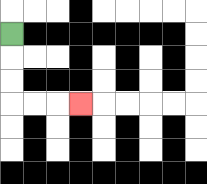{'start': '[0, 1]', 'end': '[3, 4]', 'path_directions': 'D,D,D,R,R,R', 'path_coordinates': '[[0, 1], [0, 2], [0, 3], [0, 4], [1, 4], [2, 4], [3, 4]]'}